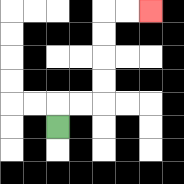{'start': '[2, 5]', 'end': '[6, 0]', 'path_directions': 'U,R,R,U,U,U,U,R,R', 'path_coordinates': '[[2, 5], [2, 4], [3, 4], [4, 4], [4, 3], [4, 2], [4, 1], [4, 0], [5, 0], [6, 0]]'}